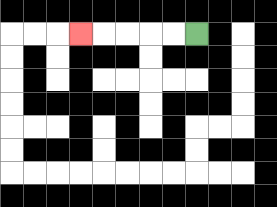{'start': '[8, 1]', 'end': '[3, 1]', 'path_directions': 'L,L,L,L,L', 'path_coordinates': '[[8, 1], [7, 1], [6, 1], [5, 1], [4, 1], [3, 1]]'}